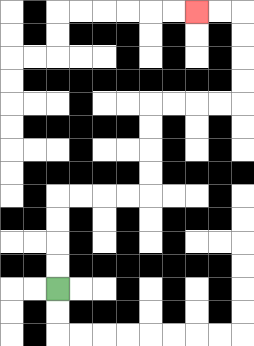{'start': '[2, 12]', 'end': '[8, 0]', 'path_directions': 'U,U,U,U,R,R,R,R,U,U,U,U,R,R,R,R,U,U,U,U,L,L', 'path_coordinates': '[[2, 12], [2, 11], [2, 10], [2, 9], [2, 8], [3, 8], [4, 8], [5, 8], [6, 8], [6, 7], [6, 6], [6, 5], [6, 4], [7, 4], [8, 4], [9, 4], [10, 4], [10, 3], [10, 2], [10, 1], [10, 0], [9, 0], [8, 0]]'}